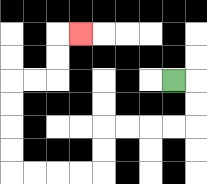{'start': '[7, 3]', 'end': '[3, 1]', 'path_directions': 'R,D,D,L,L,L,L,D,D,L,L,L,L,U,U,U,U,R,R,U,U,R', 'path_coordinates': '[[7, 3], [8, 3], [8, 4], [8, 5], [7, 5], [6, 5], [5, 5], [4, 5], [4, 6], [4, 7], [3, 7], [2, 7], [1, 7], [0, 7], [0, 6], [0, 5], [0, 4], [0, 3], [1, 3], [2, 3], [2, 2], [2, 1], [3, 1]]'}